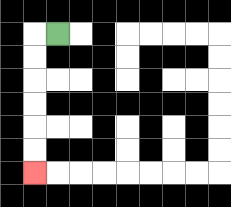{'start': '[2, 1]', 'end': '[1, 7]', 'path_directions': 'L,D,D,D,D,D,D', 'path_coordinates': '[[2, 1], [1, 1], [1, 2], [1, 3], [1, 4], [1, 5], [1, 6], [1, 7]]'}